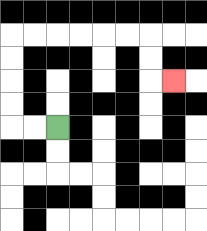{'start': '[2, 5]', 'end': '[7, 3]', 'path_directions': 'L,L,U,U,U,U,R,R,R,R,R,R,D,D,R', 'path_coordinates': '[[2, 5], [1, 5], [0, 5], [0, 4], [0, 3], [0, 2], [0, 1], [1, 1], [2, 1], [3, 1], [4, 1], [5, 1], [6, 1], [6, 2], [6, 3], [7, 3]]'}